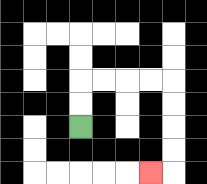{'start': '[3, 5]', 'end': '[6, 7]', 'path_directions': 'U,U,R,R,R,R,D,D,D,D,L', 'path_coordinates': '[[3, 5], [3, 4], [3, 3], [4, 3], [5, 3], [6, 3], [7, 3], [7, 4], [7, 5], [7, 6], [7, 7], [6, 7]]'}